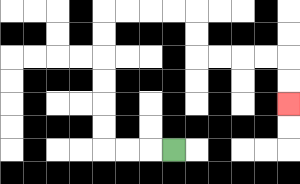{'start': '[7, 6]', 'end': '[12, 4]', 'path_directions': 'L,L,L,U,U,U,U,U,U,R,R,R,R,D,D,R,R,R,R,D,D', 'path_coordinates': '[[7, 6], [6, 6], [5, 6], [4, 6], [4, 5], [4, 4], [4, 3], [4, 2], [4, 1], [4, 0], [5, 0], [6, 0], [7, 0], [8, 0], [8, 1], [8, 2], [9, 2], [10, 2], [11, 2], [12, 2], [12, 3], [12, 4]]'}